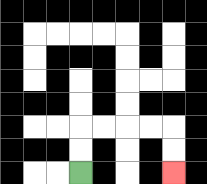{'start': '[3, 7]', 'end': '[7, 7]', 'path_directions': 'U,U,R,R,R,R,D,D', 'path_coordinates': '[[3, 7], [3, 6], [3, 5], [4, 5], [5, 5], [6, 5], [7, 5], [7, 6], [7, 7]]'}